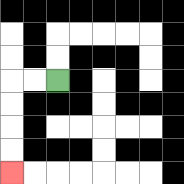{'start': '[2, 3]', 'end': '[0, 7]', 'path_directions': 'L,L,D,D,D,D', 'path_coordinates': '[[2, 3], [1, 3], [0, 3], [0, 4], [0, 5], [0, 6], [0, 7]]'}